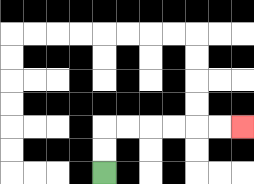{'start': '[4, 7]', 'end': '[10, 5]', 'path_directions': 'U,U,R,R,R,R,R,R', 'path_coordinates': '[[4, 7], [4, 6], [4, 5], [5, 5], [6, 5], [7, 5], [8, 5], [9, 5], [10, 5]]'}